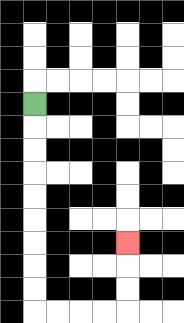{'start': '[1, 4]', 'end': '[5, 10]', 'path_directions': 'D,D,D,D,D,D,D,D,D,R,R,R,R,U,U,U', 'path_coordinates': '[[1, 4], [1, 5], [1, 6], [1, 7], [1, 8], [1, 9], [1, 10], [1, 11], [1, 12], [1, 13], [2, 13], [3, 13], [4, 13], [5, 13], [5, 12], [5, 11], [5, 10]]'}